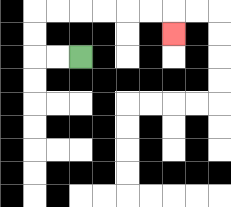{'start': '[3, 2]', 'end': '[7, 1]', 'path_directions': 'L,L,U,U,R,R,R,R,R,R,D', 'path_coordinates': '[[3, 2], [2, 2], [1, 2], [1, 1], [1, 0], [2, 0], [3, 0], [4, 0], [5, 0], [6, 0], [7, 0], [7, 1]]'}